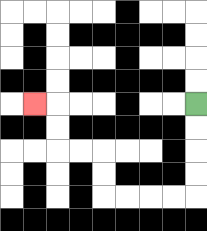{'start': '[8, 4]', 'end': '[1, 4]', 'path_directions': 'D,D,D,D,L,L,L,L,U,U,L,L,U,U,L', 'path_coordinates': '[[8, 4], [8, 5], [8, 6], [8, 7], [8, 8], [7, 8], [6, 8], [5, 8], [4, 8], [4, 7], [4, 6], [3, 6], [2, 6], [2, 5], [2, 4], [1, 4]]'}